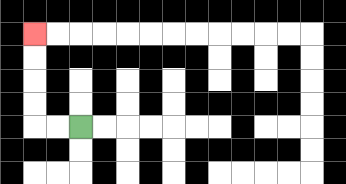{'start': '[3, 5]', 'end': '[1, 1]', 'path_directions': 'L,L,U,U,U,U', 'path_coordinates': '[[3, 5], [2, 5], [1, 5], [1, 4], [1, 3], [1, 2], [1, 1]]'}